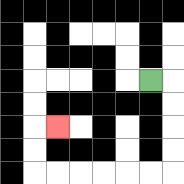{'start': '[6, 3]', 'end': '[2, 5]', 'path_directions': 'R,D,D,D,D,L,L,L,L,L,L,U,U,R', 'path_coordinates': '[[6, 3], [7, 3], [7, 4], [7, 5], [7, 6], [7, 7], [6, 7], [5, 7], [4, 7], [3, 7], [2, 7], [1, 7], [1, 6], [1, 5], [2, 5]]'}